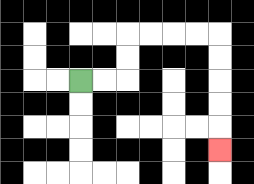{'start': '[3, 3]', 'end': '[9, 6]', 'path_directions': 'R,R,U,U,R,R,R,R,D,D,D,D,D', 'path_coordinates': '[[3, 3], [4, 3], [5, 3], [5, 2], [5, 1], [6, 1], [7, 1], [8, 1], [9, 1], [9, 2], [9, 3], [9, 4], [9, 5], [9, 6]]'}